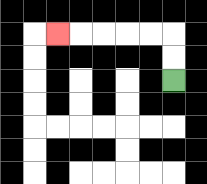{'start': '[7, 3]', 'end': '[2, 1]', 'path_directions': 'U,U,L,L,L,L,L', 'path_coordinates': '[[7, 3], [7, 2], [7, 1], [6, 1], [5, 1], [4, 1], [3, 1], [2, 1]]'}